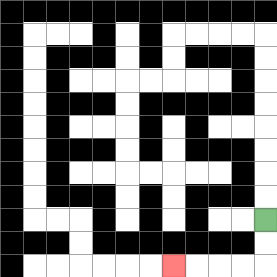{'start': '[11, 9]', 'end': '[7, 11]', 'path_directions': 'D,D,L,L,L,L', 'path_coordinates': '[[11, 9], [11, 10], [11, 11], [10, 11], [9, 11], [8, 11], [7, 11]]'}